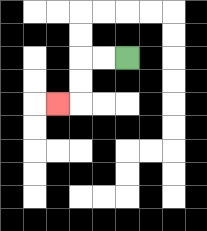{'start': '[5, 2]', 'end': '[2, 4]', 'path_directions': 'L,L,D,D,L', 'path_coordinates': '[[5, 2], [4, 2], [3, 2], [3, 3], [3, 4], [2, 4]]'}